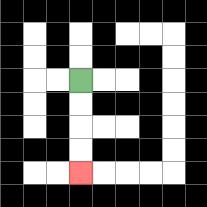{'start': '[3, 3]', 'end': '[3, 7]', 'path_directions': 'D,D,D,D', 'path_coordinates': '[[3, 3], [3, 4], [3, 5], [3, 6], [3, 7]]'}